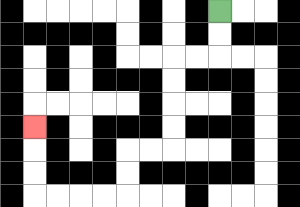{'start': '[9, 0]', 'end': '[1, 5]', 'path_directions': 'D,D,L,L,D,D,D,D,L,L,D,D,L,L,L,L,U,U,U', 'path_coordinates': '[[9, 0], [9, 1], [9, 2], [8, 2], [7, 2], [7, 3], [7, 4], [7, 5], [7, 6], [6, 6], [5, 6], [5, 7], [5, 8], [4, 8], [3, 8], [2, 8], [1, 8], [1, 7], [1, 6], [1, 5]]'}